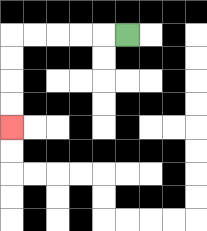{'start': '[5, 1]', 'end': '[0, 5]', 'path_directions': 'L,L,L,L,L,D,D,D,D', 'path_coordinates': '[[5, 1], [4, 1], [3, 1], [2, 1], [1, 1], [0, 1], [0, 2], [0, 3], [0, 4], [0, 5]]'}